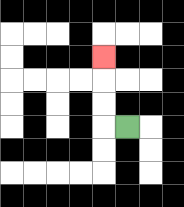{'start': '[5, 5]', 'end': '[4, 2]', 'path_directions': 'L,U,U,U', 'path_coordinates': '[[5, 5], [4, 5], [4, 4], [4, 3], [4, 2]]'}